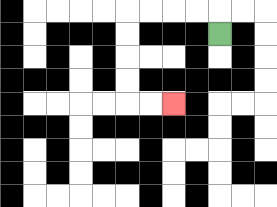{'start': '[9, 1]', 'end': '[7, 4]', 'path_directions': 'U,L,L,L,L,D,D,D,D,R,R', 'path_coordinates': '[[9, 1], [9, 0], [8, 0], [7, 0], [6, 0], [5, 0], [5, 1], [5, 2], [5, 3], [5, 4], [6, 4], [7, 4]]'}